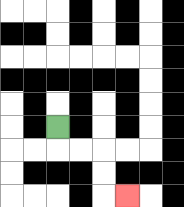{'start': '[2, 5]', 'end': '[5, 8]', 'path_directions': 'D,R,R,D,D,R', 'path_coordinates': '[[2, 5], [2, 6], [3, 6], [4, 6], [4, 7], [4, 8], [5, 8]]'}